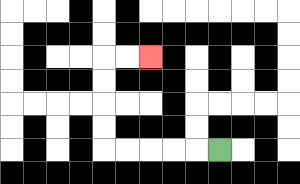{'start': '[9, 6]', 'end': '[6, 2]', 'path_directions': 'L,L,L,L,L,U,U,U,U,R,R', 'path_coordinates': '[[9, 6], [8, 6], [7, 6], [6, 6], [5, 6], [4, 6], [4, 5], [4, 4], [4, 3], [4, 2], [5, 2], [6, 2]]'}